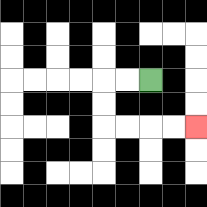{'start': '[6, 3]', 'end': '[8, 5]', 'path_directions': 'L,L,D,D,R,R,R,R', 'path_coordinates': '[[6, 3], [5, 3], [4, 3], [4, 4], [4, 5], [5, 5], [6, 5], [7, 5], [8, 5]]'}